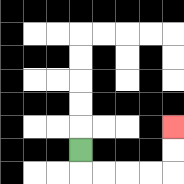{'start': '[3, 6]', 'end': '[7, 5]', 'path_directions': 'D,R,R,R,R,U,U', 'path_coordinates': '[[3, 6], [3, 7], [4, 7], [5, 7], [6, 7], [7, 7], [7, 6], [7, 5]]'}